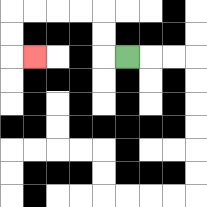{'start': '[5, 2]', 'end': '[1, 2]', 'path_directions': 'L,U,U,L,L,L,L,D,D,R', 'path_coordinates': '[[5, 2], [4, 2], [4, 1], [4, 0], [3, 0], [2, 0], [1, 0], [0, 0], [0, 1], [0, 2], [1, 2]]'}